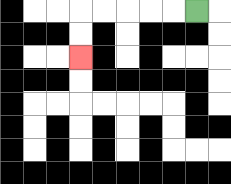{'start': '[8, 0]', 'end': '[3, 2]', 'path_directions': 'L,L,L,L,L,D,D', 'path_coordinates': '[[8, 0], [7, 0], [6, 0], [5, 0], [4, 0], [3, 0], [3, 1], [3, 2]]'}